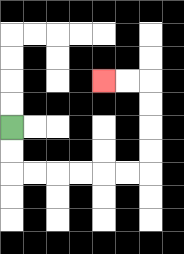{'start': '[0, 5]', 'end': '[4, 3]', 'path_directions': 'D,D,R,R,R,R,R,R,U,U,U,U,L,L', 'path_coordinates': '[[0, 5], [0, 6], [0, 7], [1, 7], [2, 7], [3, 7], [4, 7], [5, 7], [6, 7], [6, 6], [6, 5], [6, 4], [6, 3], [5, 3], [4, 3]]'}